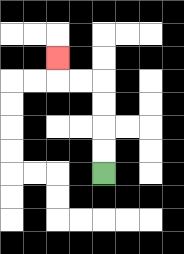{'start': '[4, 7]', 'end': '[2, 2]', 'path_directions': 'U,U,U,U,L,L,U', 'path_coordinates': '[[4, 7], [4, 6], [4, 5], [4, 4], [4, 3], [3, 3], [2, 3], [2, 2]]'}